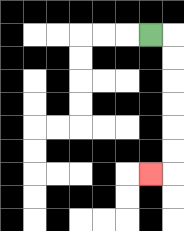{'start': '[6, 1]', 'end': '[6, 7]', 'path_directions': 'R,D,D,D,D,D,D,L', 'path_coordinates': '[[6, 1], [7, 1], [7, 2], [7, 3], [7, 4], [7, 5], [7, 6], [7, 7], [6, 7]]'}